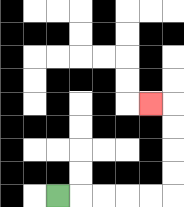{'start': '[2, 8]', 'end': '[6, 4]', 'path_directions': 'R,R,R,R,R,U,U,U,U,L', 'path_coordinates': '[[2, 8], [3, 8], [4, 8], [5, 8], [6, 8], [7, 8], [7, 7], [7, 6], [7, 5], [7, 4], [6, 4]]'}